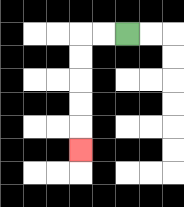{'start': '[5, 1]', 'end': '[3, 6]', 'path_directions': 'L,L,D,D,D,D,D', 'path_coordinates': '[[5, 1], [4, 1], [3, 1], [3, 2], [3, 3], [3, 4], [3, 5], [3, 6]]'}